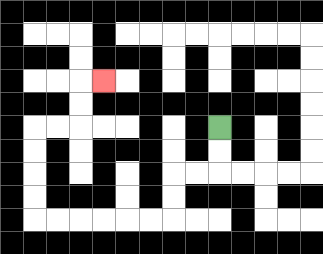{'start': '[9, 5]', 'end': '[4, 3]', 'path_directions': 'D,D,L,L,D,D,L,L,L,L,L,L,U,U,U,U,R,R,U,U,R', 'path_coordinates': '[[9, 5], [9, 6], [9, 7], [8, 7], [7, 7], [7, 8], [7, 9], [6, 9], [5, 9], [4, 9], [3, 9], [2, 9], [1, 9], [1, 8], [1, 7], [1, 6], [1, 5], [2, 5], [3, 5], [3, 4], [3, 3], [4, 3]]'}